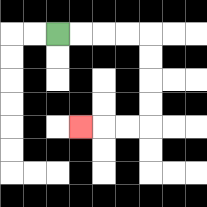{'start': '[2, 1]', 'end': '[3, 5]', 'path_directions': 'R,R,R,R,D,D,D,D,L,L,L', 'path_coordinates': '[[2, 1], [3, 1], [4, 1], [5, 1], [6, 1], [6, 2], [6, 3], [6, 4], [6, 5], [5, 5], [4, 5], [3, 5]]'}